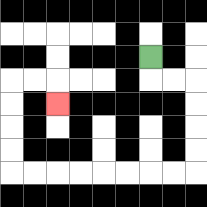{'start': '[6, 2]', 'end': '[2, 4]', 'path_directions': 'D,R,R,D,D,D,D,L,L,L,L,L,L,L,L,U,U,U,U,R,R,D', 'path_coordinates': '[[6, 2], [6, 3], [7, 3], [8, 3], [8, 4], [8, 5], [8, 6], [8, 7], [7, 7], [6, 7], [5, 7], [4, 7], [3, 7], [2, 7], [1, 7], [0, 7], [0, 6], [0, 5], [0, 4], [0, 3], [1, 3], [2, 3], [2, 4]]'}